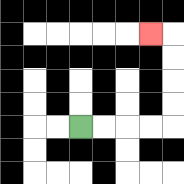{'start': '[3, 5]', 'end': '[6, 1]', 'path_directions': 'R,R,R,R,U,U,U,U,L', 'path_coordinates': '[[3, 5], [4, 5], [5, 5], [6, 5], [7, 5], [7, 4], [7, 3], [7, 2], [7, 1], [6, 1]]'}